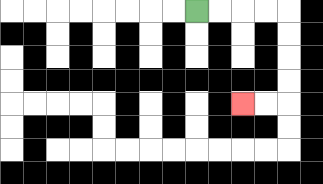{'start': '[8, 0]', 'end': '[10, 4]', 'path_directions': 'R,R,R,R,D,D,D,D,L,L', 'path_coordinates': '[[8, 0], [9, 0], [10, 0], [11, 0], [12, 0], [12, 1], [12, 2], [12, 3], [12, 4], [11, 4], [10, 4]]'}